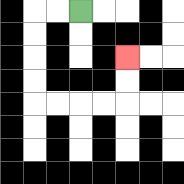{'start': '[3, 0]', 'end': '[5, 2]', 'path_directions': 'L,L,D,D,D,D,R,R,R,R,U,U', 'path_coordinates': '[[3, 0], [2, 0], [1, 0], [1, 1], [1, 2], [1, 3], [1, 4], [2, 4], [3, 4], [4, 4], [5, 4], [5, 3], [5, 2]]'}